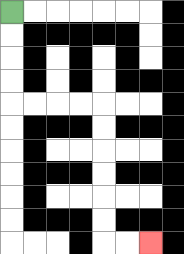{'start': '[0, 0]', 'end': '[6, 10]', 'path_directions': 'D,D,D,D,R,R,R,R,D,D,D,D,D,D,R,R', 'path_coordinates': '[[0, 0], [0, 1], [0, 2], [0, 3], [0, 4], [1, 4], [2, 4], [3, 4], [4, 4], [4, 5], [4, 6], [4, 7], [4, 8], [4, 9], [4, 10], [5, 10], [6, 10]]'}